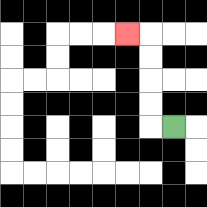{'start': '[7, 5]', 'end': '[5, 1]', 'path_directions': 'L,U,U,U,U,L', 'path_coordinates': '[[7, 5], [6, 5], [6, 4], [6, 3], [6, 2], [6, 1], [5, 1]]'}